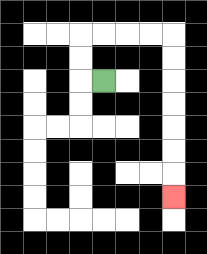{'start': '[4, 3]', 'end': '[7, 8]', 'path_directions': 'L,U,U,R,R,R,R,D,D,D,D,D,D,D', 'path_coordinates': '[[4, 3], [3, 3], [3, 2], [3, 1], [4, 1], [5, 1], [6, 1], [7, 1], [7, 2], [7, 3], [7, 4], [7, 5], [7, 6], [7, 7], [7, 8]]'}